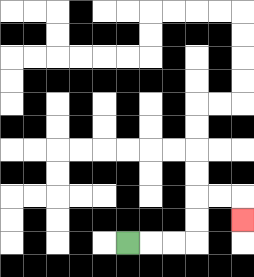{'start': '[5, 10]', 'end': '[10, 9]', 'path_directions': 'R,R,R,U,U,R,R,D', 'path_coordinates': '[[5, 10], [6, 10], [7, 10], [8, 10], [8, 9], [8, 8], [9, 8], [10, 8], [10, 9]]'}